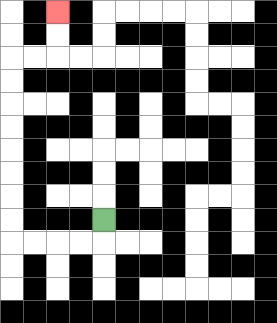{'start': '[4, 9]', 'end': '[2, 0]', 'path_directions': 'D,L,L,L,L,U,U,U,U,U,U,U,U,R,R,U,U', 'path_coordinates': '[[4, 9], [4, 10], [3, 10], [2, 10], [1, 10], [0, 10], [0, 9], [0, 8], [0, 7], [0, 6], [0, 5], [0, 4], [0, 3], [0, 2], [1, 2], [2, 2], [2, 1], [2, 0]]'}